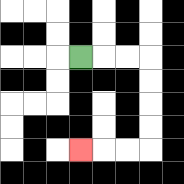{'start': '[3, 2]', 'end': '[3, 6]', 'path_directions': 'R,R,R,D,D,D,D,L,L,L', 'path_coordinates': '[[3, 2], [4, 2], [5, 2], [6, 2], [6, 3], [6, 4], [6, 5], [6, 6], [5, 6], [4, 6], [3, 6]]'}